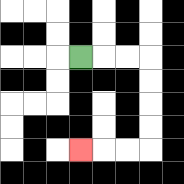{'start': '[3, 2]', 'end': '[3, 6]', 'path_directions': 'R,R,R,D,D,D,D,L,L,L', 'path_coordinates': '[[3, 2], [4, 2], [5, 2], [6, 2], [6, 3], [6, 4], [6, 5], [6, 6], [5, 6], [4, 6], [3, 6]]'}